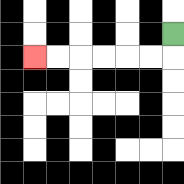{'start': '[7, 1]', 'end': '[1, 2]', 'path_directions': 'D,L,L,L,L,L,L', 'path_coordinates': '[[7, 1], [7, 2], [6, 2], [5, 2], [4, 2], [3, 2], [2, 2], [1, 2]]'}